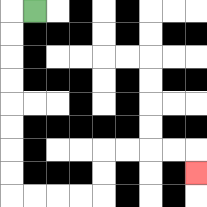{'start': '[1, 0]', 'end': '[8, 7]', 'path_directions': 'L,D,D,D,D,D,D,D,D,R,R,R,R,U,U,R,R,R,R,D', 'path_coordinates': '[[1, 0], [0, 0], [0, 1], [0, 2], [0, 3], [0, 4], [0, 5], [0, 6], [0, 7], [0, 8], [1, 8], [2, 8], [3, 8], [4, 8], [4, 7], [4, 6], [5, 6], [6, 6], [7, 6], [8, 6], [8, 7]]'}